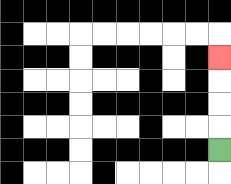{'start': '[9, 6]', 'end': '[9, 2]', 'path_directions': 'U,U,U,U', 'path_coordinates': '[[9, 6], [9, 5], [9, 4], [9, 3], [9, 2]]'}